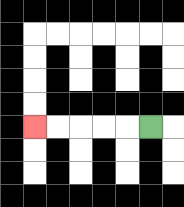{'start': '[6, 5]', 'end': '[1, 5]', 'path_directions': 'L,L,L,L,L', 'path_coordinates': '[[6, 5], [5, 5], [4, 5], [3, 5], [2, 5], [1, 5]]'}